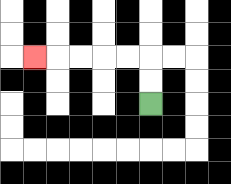{'start': '[6, 4]', 'end': '[1, 2]', 'path_directions': 'U,U,L,L,L,L,L', 'path_coordinates': '[[6, 4], [6, 3], [6, 2], [5, 2], [4, 2], [3, 2], [2, 2], [1, 2]]'}